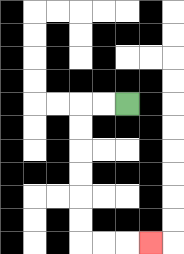{'start': '[5, 4]', 'end': '[6, 10]', 'path_directions': 'L,L,D,D,D,D,D,D,R,R,R', 'path_coordinates': '[[5, 4], [4, 4], [3, 4], [3, 5], [3, 6], [3, 7], [3, 8], [3, 9], [3, 10], [4, 10], [5, 10], [6, 10]]'}